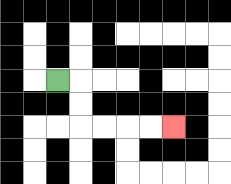{'start': '[2, 3]', 'end': '[7, 5]', 'path_directions': 'R,D,D,R,R,R,R', 'path_coordinates': '[[2, 3], [3, 3], [3, 4], [3, 5], [4, 5], [5, 5], [6, 5], [7, 5]]'}